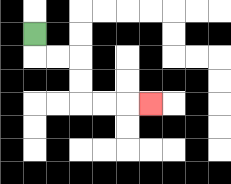{'start': '[1, 1]', 'end': '[6, 4]', 'path_directions': 'D,R,R,D,D,R,R,R', 'path_coordinates': '[[1, 1], [1, 2], [2, 2], [3, 2], [3, 3], [3, 4], [4, 4], [5, 4], [6, 4]]'}